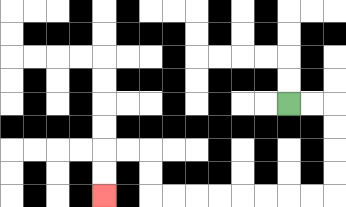{'start': '[12, 4]', 'end': '[4, 8]', 'path_directions': 'R,R,D,D,D,D,L,L,L,L,L,L,L,L,U,U,L,L,D,D', 'path_coordinates': '[[12, 4], [13, 4], [14, 4], [14, 5], [14, 6], [14, 7], [14, 8], [13, 8], [12, 8], [11, 8], [10, 8], [9, 8], [8, 8], [7, 8], [6, 8], [6, 7], [6, 6], [5, 6], [4, 6], [4, 7], [4, 8]]'}